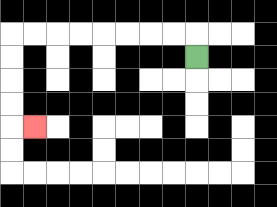{'start': '[8, 2]', 'end': '[1, 5]', 'path_directions': 'U,L,L,L,L,L,L,L,L,D,D,D,D,R', 'path_coordinates': '[[8, 2], [8, 1], [7, 1], [6, 1], [5, 1], [4, 1], [3, 1], [2, 1], [1, 1], [0, 1], [0, 2], [0, 3], [0, 4], [0, 5], [1, 5]]'}